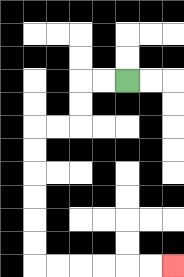{'start': '[5, 3]', 'end': '[7, 11]', 'path_directions': 'L,L,D,D,L,L,D,D,D,D,D,D,R,R,R,R,R,R', 'path_coordinates': '[[5, 3], [4, 3], [3, 3], [3, 4], [3, 5], [2, 5], [1, 5], [1, 6], [1, 7], [1, 8], [1, 9], [1, 10], [1, 11], [2, 11], [3, 11], [4, 11], [5, 11], [6, 11], [7, 11]]'}